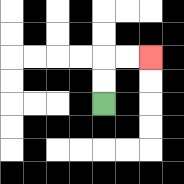{'start': '[4, 4]', 'end': '[6, 2]', 'path_directions': 'U,U,R,R', 'path_coordinates': '[[4, 4], [4, 3], [4, 2], [5, 2], [6, 2]]'}